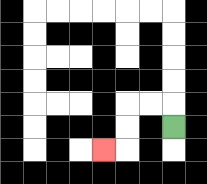{'start': '[7, 5]', 'end': '[4, 6]', 'path_directions': 'U,L,L,D,D,L', 'path_coordinates': '[[7, 5], [7, 4], [6, 4], [5, 4], [5, 5], [5, 6], [4, 6]]'}